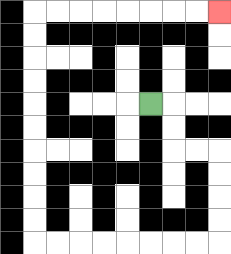{'start': '[6, 4]', 'end': '[9, 0]', 'path_directions': 'R,D,D,R,R,D,D,D,D,L,L,L,L,L,L,L,L,U,U,U,U,U,U,U,U,U,U,R,R,R,R,R,R,R,R', 'path_coordinates': '[[6, 4], [7, 4], [7, 5], [7, 6], [8, 6], [9, 6], [9, 7], [9, 8], [9, 9], [9, 10], [8, 10], [7, 10], [6, 10], [5, 10], [4, 10], [3, 10], [2, 10], [1, 10], [1, 9], [1, 8], [1, 7], [1, 6], [1, 5], [1, 4], [1, 3], [1, 2], [1, 1], [1, 0], [2, 0], [3, 0], [4, 0], [5, 0], [6, 0], [7, 0], [8, 0], [9, 0]]'}